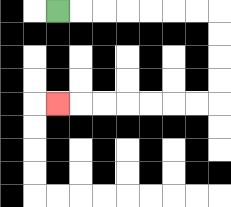{'start': '[2, 0]', 'end': '[2, 4]', 'path_directions': 'R,R,R,R,R,R,R,D,D,D,D,L,L,L,L,L,L,L', 'path_coordinates': '[[2, 0], [3, 0], [4, 0], [5, 0], [6, 0], [7, 0], [8, 0], [9, 0], [9, 1], [9, 2], [9, 3], [9, 4], [8, 4], [7, 4], [6, 4], [5, 4], [4, 4], [3, 4], [2, 4]]'}